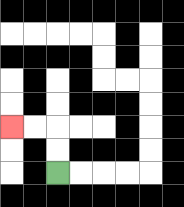{'start': '[2, 7]', 'end': '[0, 5]', 'path_directions': 'U,U,L,L', 'path_coordinates': '[[2, 7], [2, 6], [2, 5], [1, 5], [0, 5]]'}